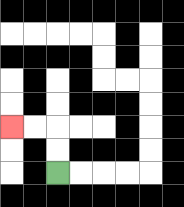{'start': '[2, 7]', 'end': '[0, 5]', 'path_directions': 'U,U,L,L', 'path_coordinates': '[[2, 7], [2, 6], [2, 5], [1, 5], [0, 5]]'}